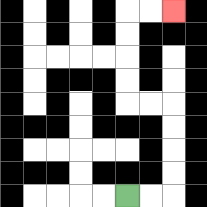{'start': '[5, 8]', 'end': '[7, 0]', 'path_directions': 'R,R,U,U,U,U,L,L,U,U,U,U,R,R', 'path_coordinates': '[[5, 8], [6, 8], [7, 8], [7, 7], [7, 6], [7, 5], [7, 4], [6, 4], [5, 4], [5, 3], [5, 2], [5, 1], [5, 0], [6, 0], [7, 0]]'}